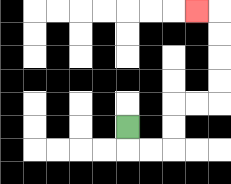{'start': '[5, 5]', 'end': '[8, 0]', 'path_directions': 'D,R,R,U,U,R,R,U,U,U,U,L', 'path_coordinates': '[[5, 5], [5, 6], [6, 6], [7, 6], [7, 5], [7, 4], [8, 4], [9, 4], [9, 3], [9, 2], [9, 1], [9, 0], [8, 0]]'}